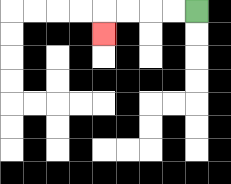{'start': '[8, 0]', 'end': '[4, 1]', 'path_directions': 'L,L,L,L,D', 'path_coordinates': '[[8, 0], [7, 0], [6, 0], [5, 0], [4, 0], [4, 1]]'}